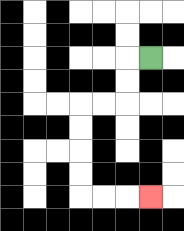{'start': '[6, 2]', 'end': '[6, 8]', 'path_directions': 'L,D,D,L,L,D,D,D,D,R,R,R', 'path_coordinates': '[[6, 2], [5, 2], [5, 3], [5, 4], [4, 4], [3, 4], [3, 5], [3, 6], [3, 7], [3, 8], [4, 8], [5, 8], [6, 8]]'}